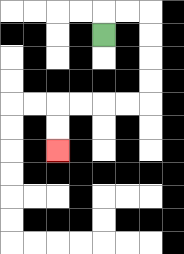{'start': '[4, 1]', 'end': '[2, 6]', 'path_directions': 'U,R,R,D,D,D,D,L,L,L,L,D,D', 'path_coordinates': '[[4, 1], [4, 0], [5, 0], [6, 0], [6, 1], [6, 2], [6, 3], [6, 4], [5, 4], [4, 4], [3, 4], [2, 4], [2, 5], [2, 6]]'}